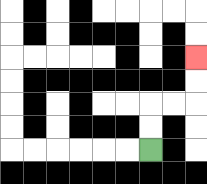{'start': '[6, 6]', 'end': '[8, 2]', 'path_directions': 'U,U,R,R,U,U', 'path_coordinates': '[[6, 6], [6, 5], [6, 4], [7, 4], [8, 4], [8, 3], [8, 2]]'}